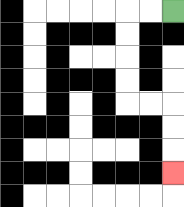{'start': '[7, 0]', 'end': '[7, 7]', 'path_directions': 'L,L,D,D,D,D,R,R,D,D,D', 'path_coordinates': '[[7, 0], [6, 0], [5, 0], [5, 1], [5, 2], [5, 3], [5, 4], [6, 4], [7, 4], [7, 5], [7, 6], [7, 7]]'}